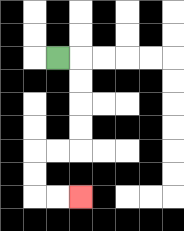{'start': '[2, 2]', 'end': '[3, 8]', 'path_directions': 'R,D,D,D,D,L,L,D,D,R,R', 'path_coordinates': '[[2, 2], [3, 2], [3, 3], [3, 4], [3, 5], [3, 6], [2, 6], [1, 6], [1, 7], [1, 8], [2, 8], [3, 8]]'}